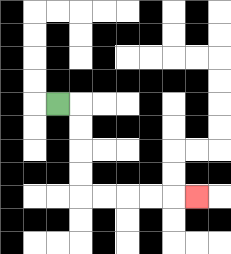{'start': '[2, 4]', 'end': '[8, 8]', 'path_directions': 'R,D,D,D,D,R,R,R,R,R', 'path_coordinates': '[[2, 4], [3, 4], [3, 5], [3, 6], [3, 7], [3, 8], [4, 8], [5, 8], [6, 8], [7, 8], [8, 8]]'}